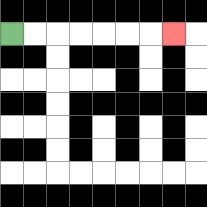{'start': '[0, 1]', 'end': '[7, 1]', 'path_directions': 'R,R,R,R,R,R,R', 'path_coordinates': '[[0, 1], [1, 1], [2, 1], [3, 1], [4, 1], [5, 1], [6, 1], [7, 1]]'}